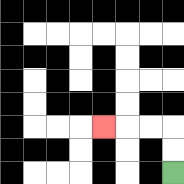{'start': '[7, 7]', 'end': '[4, 5]', 'path_directions': 'U,U,L,L,L', 'path_coordinates': '[[7, 7], [7, 6], [7, 5], [6, 5], [5, 5], [4, 5]]'}